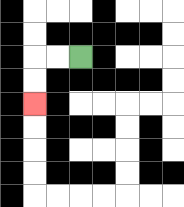{'start': '[3, 2]', 'end': '[1, 4]', 'path_directions': 'L,L,D,D', 'path_coordinates': '[[3, 2], [2, 2], [1, 2], [1, 3], [1, 4]]'}